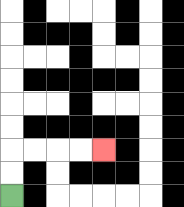{'start': '[0, 8]', 'end': '[4, 6]', 'path_directions': 'U,U,R,R,R,R', 'path_coordinates': '[[0, 8], [0, 7], [0, 6], [1, 6], [2, 6], [3, 6], [4, 6]]'}